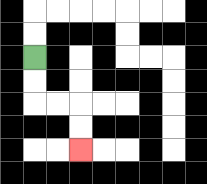{'start': '[1, 2]', 'end': '[3, 6]', 'path_directions': 'D,D,R,R,D,D', 'path_coordinates': '[[1, 2], [1, 3], [1, 4], [2, 4], [3, 4], [3, 5], [3, 6]]'}